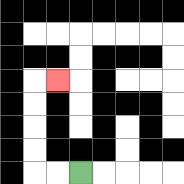{'start': '[3, 7]', 'end': '[2, 3]', 'path_directions': 'L,L,U,U,U,U,R', 'path_coordinates': '[[3, 7], [2, 7], [1, 7], [1, 6], [1, 5], [1, 4], [1, 3], [2, 3]]'}